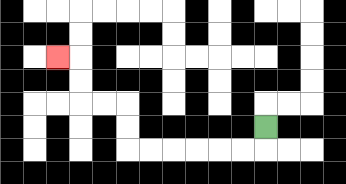{'start': '[11, 5]', 'end': '[2, 2]', 'path_directions': 'D,L,L,L,L,L,L,U,U,L,L,U,U,L', 'path_coordinates': '[[11, 5], [11, 6], [10, 6], [9, 6], [8, 6], [7, 6], [6, 6], [5, 6], [5, 5], [5, 4], [4, 4], [3, 4], [3, 3], [3, 2], [2, 2]]'}